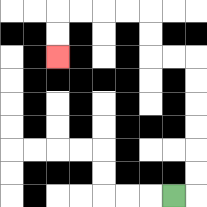{'start': '[7, 8]', 'end': '[2, 2]', 'path_directions': 'R,U,U,U,U,U,U,L,L,U,U,L,L,L,L,D,D', 'path_coordinates': '[[7, 8], [8, 8], [8, 7], [8, 6], [8, 5], [8, 4], [8, 3], [8, 2], [7, 2], [6, 2], [6, 1], [6, 0], [5, 0], [4, 0], [3, 0], [2, 0], [2, 1], [2, 2]]'}